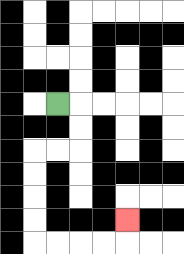{'start': '[2, 4]', 'end': '[5, 9]', 'path_directions': 'R,D,D,L,L,D,D,D,D,R,R,R,R,U', 'path_coordinates': '[[2, 4], [3, 4], [3, 5], [3, 6], [2, 6], [1, 6], [1, 7], [1, 8], [1, 9], [1, 10], [2, 10], [3, 10], [4, 10], [5, 10], [5, 9]]'}